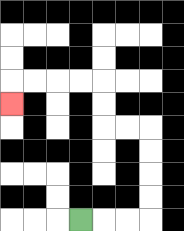{'start': '[3, 9]', 'end': '[0, 4]', 'path_directions': 'R,R,R,U,U,U,U,L,L,U,U,L,L,L,L,D', 'path_coordinates': '[[3, 9], [4, 9], [5, 9], [6, 9], [6, 8], [6, 7], [6, 6], [6, 5], [5, 5], [4, 5], [4, 4], [4, 3], [3, 3], [2, 3], [1, 3], [0, 3], [0, 4]]'}